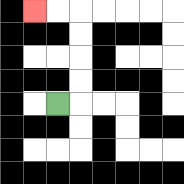{'start': '[2, 4]', 'end': '[1, 0]', 'path_directions': 'R,U,U,U,U,L,L', 'path_coordinates': '[[2, 4], [3, 4], [3, 3], [3, 2], [3, 1], [3, 0], [2, 0], [1, 0]]'}